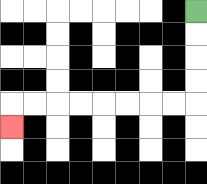{'start': '[8, 0]', 'end': '[0, 5]', 'path_directions': 'D,D,D,D,L,L,L,L,L,L,L,L,D', 'path_coordinates': '[[8, 0], [8, 1], [8, 2], [8, 3], [8, 4], [7, 4], [6, 4], [5, 4], [4, 4], [3, 4], [2, 4], [1, 4], [0, 4], [0, 5]]'}